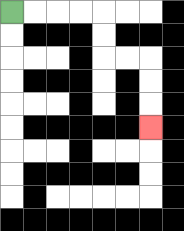{'start': '[0, 0]', 'end': '[6, 5]', 'path_directions': 'R,R,R,R,D,D,R,R,D,D,D', 'path_coordinates': '[[0, 0], [1, 0], [2, 0], [3, 0], [4, 0], [4, 1], [4, 2], [5, 2], [6, 2], [6, 3], [6, 4], [6, 5]]'}